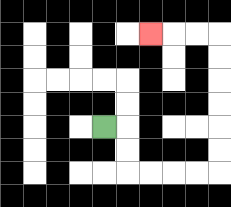{'start': '[4, 5]', 'end': '[6, 1]', 'path_directions': 'R,D,D,R,R,R,R,U,U,U,U,U,U,L,L,L', 'path_coordinates': '[[4, 5], [5, 5], [5, 6], [5, 7], [6, 7], [7, 7], [8, 7], [9, 7], [9, 6], [9, 5], [9, 4], [9, 3], [9, 2], [9, 1], [8, 1], [7, 1], [6, 1]]'}